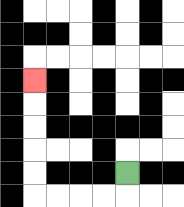{'start': '[5, 7]', 'end': '[1, 3]', 'path_directions': 'D,L,L,L,L,U,U,U,U,U', 'path_coordinates': '[[5, 7], [5, 8], [4, 8], [3, 8], [2, 8], [1, 8], [1, 7], [1, 6], [1, 5], [1, 4], [1, 3]]'}